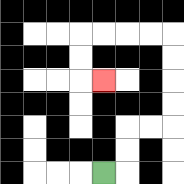{'start': '[4, 7]', 'end': '[4, 3]', 'path_directions': 'R,U,U,R,R,U,U,U,U,L,L,L,L,D,D,R', 'path_coordinates': '[[4, 7], [5, 7], [5, 6], [5, 5], [6, 5], [7, 5], [7, 4], [7, 3], [7, 2], [7, 1], [6, 1], [5, 1], [4, 1], [3, 1], [3, 2], [3, 3], [4, 3]]'}